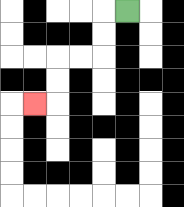{'start': '[5, 0]', 'end': '[1, 4]', 'path_directions': 'L,D,D,L,L,D,D,L', 'path_coordinates': '[[5, 0], [4, 0], [4, 1], [4, 2], [3, 2], [2, 2], [2, 3], [2, 4], [1, 4]]'}